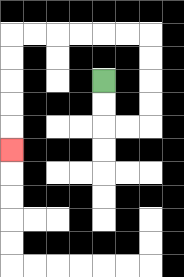{'start': '[4, 3]', 'end': '[0, 6]', 'path_directions': 'D,D,R,R,U,U,U,U,L,L,L,L,L,L,D,D,D,D,D', 'path_coordinates': '[[4, 3], [4, 4], [4, 5], [5, 5], [6, 5], [6, 4], [6, 3], [6, 2], [6, 1], [5, 1], [4, 1], [3, 1], [2, 1], [1, 1], [0, 1], [0, 2], [0, 3], [0, 4], [0, 5], [0, 6]]'}